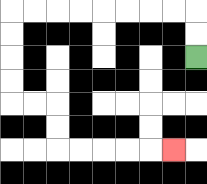{'start': '[8, 2]', 'end': '[7, 6]', 'path_directions': 'U,U,L,L,L,L,L,L,L,L,D,D,D,D,R,R,D,D,R,R,R,R,R', 'path_coordinates': '[[8, 2], [8, 1], [8, 0], [7, 0], [6, 0], [5, 0], [4, 0], [3, 0], [2, 0], [1, 0], [0, 0], [0, 1], [0, 2], [0, 3], [0, 4], [1, 4], [2, 4], [2, 5], [2, 6], [3, 6], [4, 6], [5, 6], [6, 6], [7, 6]]'}